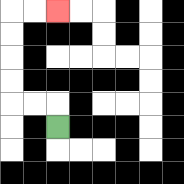{'start': '[2, 5]', 'end': '[2, 0]', 'path_directions': 'U,L,L,U,U,U,U,R,R', 'path_coordinates': '[[2, 5], [2, 4], [1, 4], [0, 4], [0, 3], [0, 2], [0, 1], [0, 0], [1, 0], [2, 0]]'}